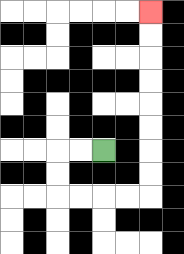{'start': '[4, 6]', 'end': '[6, 0]', 'path_directions': 'L,L,D,D,R,R,R,R,U,U,U,U,U,U,U,U', 'path_coordinates': '[[4, 6], [3, 6], [2, 6], [2, 7], [2, 8], [3, 8], [4, 8], [5, 8], [6, 8], [6, 7], [6, 6], [6, 5], [6, 4], [6, 3], [6, 2], [6, 1], [6, 0]]'}